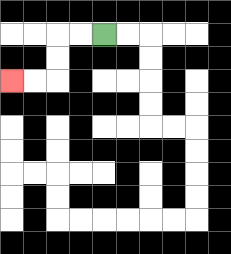{'start': '[4, 1]', 'end': '[0, 3]', 'path_directions': 'L,L,D,D,L,L', 'path_coordinates': '[[4, 1], [3, 1], [2, 1], [2, 2], [2, 3], [1, 3], [0, 3]]'}